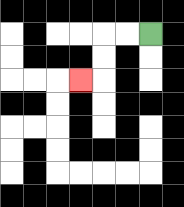{'start': '[6, 1]', 'end': '[3, 3]', 'path_directions': 'L,L,D,D,L', 'path_coordinates': '[[6, 1], [5, 1], [4, 1], [4, 2], [4, 3], [3, 3]]'}